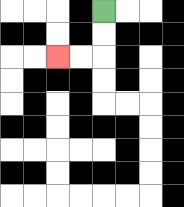{'start': '[4, 0]', 'end': '[2, 2]', 'path_directions': 'D,D,L,L', 'path_coordinates': '[[4, 0], [4, 1], [4, 2], [3, 2], [2, 2]]'}